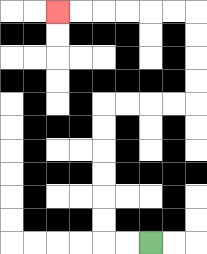{'start': '[6, 10]', 'end': '[2, 0]', 'path_directions': 'L,L,U,U,U,U,U,U,R,R,R,R,U,U,U,U,L,L,L,L,L,L', 'path_coordinates': '[[6, 10], [5, 10], [4, 10], [4, 9], [4, 8], [4, 7], [4, 6], [4, 5], [4, 4], [5, 4], [6, 4], [7, 4], [8, 4], [8, 3], [8, 2], [8, 1], [8, 0], [7, 0], [6, 0], [5, 0], [4, 0], [3, 0], [2, 0]]'}